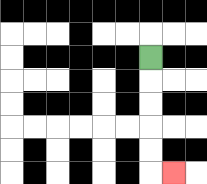{'start': '[6, 2]', 'end': '[7, 7]', 'path_directions': 'D,D,D,D,D,R', 'path_coordinates': '[[6, 2], [6, 3], [6, 4], [6, 5], [6, 6], [6, 7], [7, 7]]'}